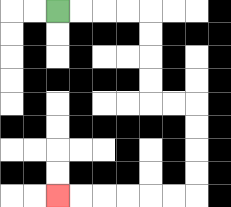{'start': '[2, 0]', 'end': '[2, 8]', 'path_directions': 'R,R,R,R,D,D,D,D,R,R,D,D,D,D,L,L,L,L,L,L', 'path_coordinates': '[[2, 0], [3, 0], [4, 0], [5, 0], [6, 0], [6, 1], [6, 2], [6, 3], [6, 4], [7, 4], [8, 4], [8, 5], [8, 6], [8, 7], [8, 8], [7, 8], [6, 8], [5, 8], [4, 8], [3, 8], [2, 8]]'}